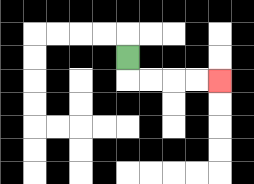{'start': '[5, 2]', 'end': '[9, 3]', 'path_directions': 'D,R,R,R,R', 'path_coordinates': '[[5, 2], [5, 3], [6, 3], [7, 3], [8, 3], [9, 3]]'}